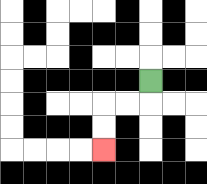{'start': '[6, 3]', 'end': '[4, 6]', 'path_directions': 'D,L,L,D,D', 'path_coordinates': '[[6, 3], [6, 4], [5, 4], [4, 4], [4, 5], [4, 6]]'}